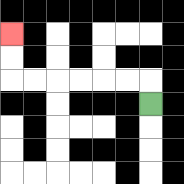{'start': '[6, 4]', 'end': '[0, 1]', 'path_directions': 'U,L,L,L,L,L,L,U,U', 'path_coordinates': '[[6, 4], [6, 3], [5, 3], [4, 3], [3, 3], [2, 3], [1, 3], [0, 3], [0, 2], [0, 1]]'}